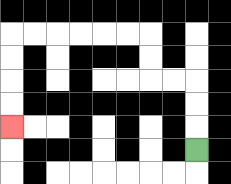{'start': '[8, 6]', 'end': '[0, 5]', 'path_directions': 'U,U,U,L,L,U,U,L,L,L,L,L,L,D,D,D,D', 'path_coordinates': '[[8, 6], [8, 5], [8, 4], [8, 3], [7, 3], [6, 3], [6, 2], [6, 1], [5, 1], [4, 1], [3, 1], [2, 1], [1, 1], [0, 1], [0, 2], [0, 3], [0, 4], [0, 5]]'}